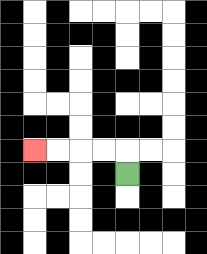{'start': '[5, 7]', 'end': '[1, 6]', 'path_directions': 'U,L,L,L,L', 'path_coordinates': '[[5, 7], [5, 6], [4, 6], [3, 6], [2, 6], [1, 6]]'}